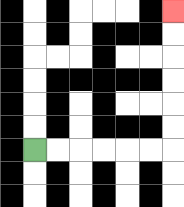{'start': '[1, 6]', 'end': '[7, 0]', 'path_directions': 'R,R,R,R,R,R,U,U,U,U,U,U', 'path_coordinates': '[[1, 6], [2, 6], [3, 6], [4, 6], [5, 6], [6, 6], [7, 6], [7, 5], [7, 4], [7, 3], [7, 2], [7, 1], [7, 0]]'}